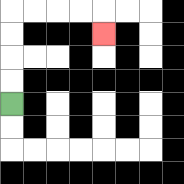{'start': '[0, 4]', 'end': '[4, 1]', 'path_directions': 'U,U,U,U,R,R,R,R,D', 'path_coordinates': '[[0, 4], [0, 3], [0, 2], [0, 1], [0, 0], [1, 0], [2, 0], [3, 0], [4, 0], [4, 1]]'}